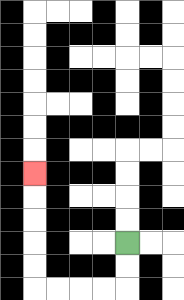{'start': '[5, 10]', 'end': '[1, 7]', 'path_directions': 'D,D,L,L,L,L,U,U,U,U,U', 'path_coordinates': '[[5, 10], [5, 11], [5, 12], [4, 12], [3, 12], [2, 12], [1, 12], [1, 11], [1, 10], [1, 9], [1, 8], [1, 7]]'}